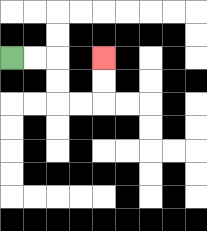{'start': '[0, 2]', 'end': '[4, 2]', 'path_directions': 'R,R,D,D,R,R,U,U', 'path_coordinates': '[[0, 2], [1, 2], [2, 2], [2, 3], [2, 4], [3, 4], [4, 4], [4, 3], [4, 2]]'}